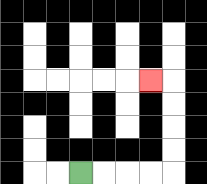{'start': '[3, 7]', 'end': '[6, 3]', 'path_directions': 'R,R,R,R,U,U,U,U,L', 'path_coordinates': '[[3, 7], [4, 7], [5, 7], [6, 7], [7, 7], [7, 6], [7, 5], [7, 4], [7, 3], [6, 3]]'}